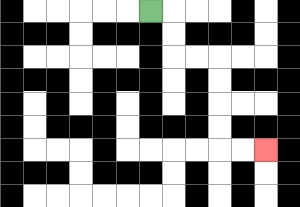{'start': '[6, 0]', 'end': '[11, 6]', 'path_directions': 'R,D,D,R,R,D,D,D,D,R,R', 'path_coordinates': '[[6, 0], [7, 0], [7, 1], [7, 2], [8, 2], [9, 2], [9, 3], [9, 4], [9, 5], [9, 6], [10, 6], [11, 6]]'}